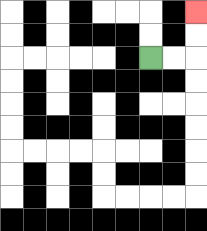{'start': '[6, 2]', 'end': '[8, 0]', 'path_directions': 'R,R,U,U', 'path_coordinates': '[[6, 2], [7, 2], [8, 2], [8, 1], [8, 0]]'}